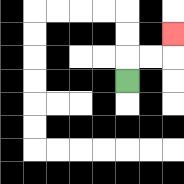{'start': '[5, 3]', 'end': '[7, 1]', 'path_directions': 'U,R,R,U', 'path_coordinates': '[[5, 3], [5, 2], [6, 2], [7, 2], [7, 1]]'}